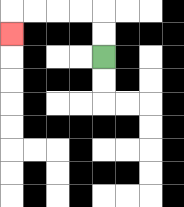{'start': '[4, 2]', 'end': '[0, 1]', 'path_directions': 'U,U,L,L,L,L,D', 'path_coordinates': '[[4, 2], [4, 1], [4, 0], [3, 0], [2, 0], [1, 0], [0, 0], [0, 1]]'}